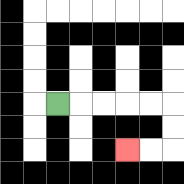{'start': '[2, 4]', 'end': '[5, 6]', 'path_directions': 'R,R,R,R,R,D,D,L,L', 'path_coordinates': '[[2, 4], [3, 4], [4, 4], [5, 4], [6, 4], [7, 4], [7, 5], [7, 6], [6, 6], [5, 6]]'}